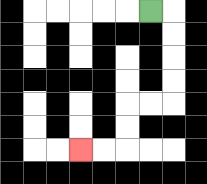{'start': '[6, 0]', 'end': '[3, 6]', 'path_directions': 'R,D,D,D,D,L,L,D,D,L,L', 'path_coordinates': '[[6, 0], [7, 0], [7, 1], [7, 2], [7, 3], [7, 4], [6, 4], [5, 4], [5, 5], [5, 6], [4, 6], [3, 6]]'}